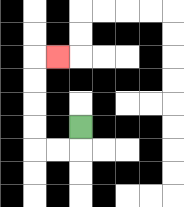{'start': '[3, 5]', 'end': '[2, 2]', 'path_directions': 'D,L,L,U,U,U,U,R', 'path_coordinates': '[[3, 5], [3, 6], [2, 6], [1, 6], [1, 5], [1, 4], [1, 3], [1, 2], [2, 2]]'}